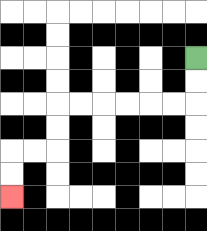{'start': '[8, 2]', 'end': '[0, 8]', 'path_directions': 'D,D,L,L,L,L,L,L,D,D,L,L,D,D', 'path_coordinates': '[[8, 2], [8, 3], [8, 4], [7, 4], [6, 4], [5, 4], [4, 4], [3, 4], [2, 4], [2, 5], [2, 6], [1, 6], [0, 6], [0, 7], [0, 8]]'}